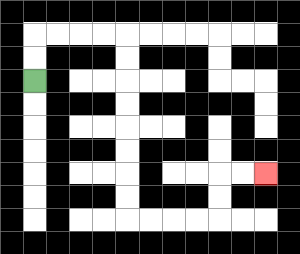{'start': '[1, 3]', 'end': '[11, 7]', 'path_directions': 'U,U,R,R,R,R,D,D,D,D,D,D,D,D,R,R,R,R,U,U,R,R', 'path_coordinates': '[[1, 3], [1, 2], [1, 1], [2, 1], [3, 1], [4, 1], [5, 1], [5, 2], [5, 3], [5, 4], [5, 5], [5, 6], [5, 7], [5, 8], [5, 9], [6, 9], [7, 9], [8, 9], [9, 9], [9, 8], [9, 7], [10, 7], [11, 7]]'}